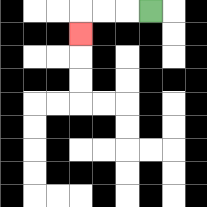{'start': '[6, 0]', 'end': '[3, 1]', 'path_directions': 'L,L,L,D', 'path_coordinates': '[[6, 0], [5, 0], [4, 0], [3, 0], [3, 1]]'}